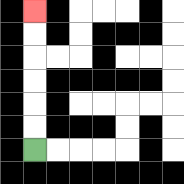{'start': '[1, 6]', 'end': '[1, 0]', 'path_directions': 'U,U,U,U,U,U', 'path_coordinates': '[[1, 6], [1, 5], [1, 4], [1, 3], [1, 2], [1, 1], [1, 0]]'}